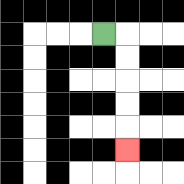{'start': '[4, 1]', 'end': '[5, 6]', 'path_directions': 'R,D,D,D,D,D', 'path_coordinates': '[[4, 1], [5, 1], [5, 2], [5, 3], [5, 4], [5, 5], [5, 6]]'}